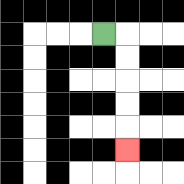{'start': '[4, 1]', 'end': '[5, 6]', 'path_directions': 'R,D,D,D,D,D', 'path_coordinates': '[[4, 1], [5, 1], [5, 2], [5, 3], [5, 4], [5, 5], [5, 6]]'}